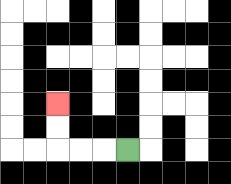{'start': '[5, 6]', 'end': '[2, 4]', 'path_directions': 'L,L,L,U,U', 'path_coordinates': '[[5, 6], [4, 6], [3, 6], [2, 6], [2, 5], [2, 4]]'}